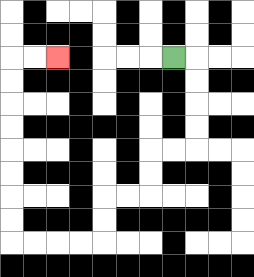{'start': '[7, 2]', 'end': '[2, 2]', 'path_directions': 'R,D,D,D,D,L,L,D,D,L,L,D,D,L,L,L,L,U,U,U,U,U,U,U,U,R,R', 'path_coordinates': '[[7, 2], [8, 2], [8, 3], [8, 4], [8, 5], [8, 6], [7, 6], [6, 6], [6, 7], [6, 8], [5, 8], [4, 8], [4, 9], [4, 10], [3, 10], [2, 10], [1, 10], [0, 10], [0, 9], [0, 8], [0, 7], [0, 6], [0, 5], [0, 4], [0, 3], [0, 2], [1, 2], [2, 2]]'}